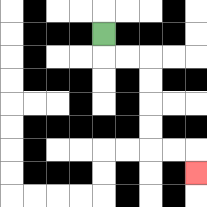{'start': '[4, 1]', 'end': '[8, 7]', 'path_directions': 'D,R,R,D,D,D,D,R,R,D', 'path_coordinates': '[[4, 1], [4, 2], [5, 2], [6, 2], [6, 3], [6, 4], [6, 5], [6, 6], [7, 6], [8, 6], [8, 7]]'}